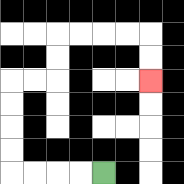{'start': '[4, 7]', 'end': '[6, 3]', 'path_directions': 'L,L,L,L,U,U,U,U,R,R,U,U,R,R,R,R,D,D', 'path_coordinates': '[[4, 7], [3, 7], [2, 7], [1, 7], [0, 7], [0, 6], [0, 5], [0, 4], [0, 3], [1, 3], [2, 3], [2, 2], [2, 1], [3, 1], [4, 1], [5, 1], [6, 1], [6, 2], [6, 3]]'}